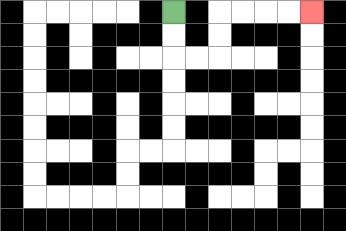{'start': '[7, 0]', 'end': '[13, 0]', 'path_directions': 'D,D,R,R,U,U,R,R,R,R', 'path_coordinates': '[[7, 0], [7, 1], [7, 2], [8, 2], [9, 2], [9, 1], [9, 0], [10, 0], [11, 0], [12, 0], [13, 0]]'}